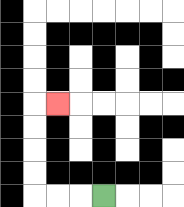{'start': '[4, 8]', 'end': '[2, 4]', 'path_directions': 'L,L,L,U,U,U,U,R', 'path_coordinates': '[[4, 8], [3, 8], [2, 8], [1, 8], [1, 7], [1, 6], [1, 5], [1, 4], [2, 4]]'}